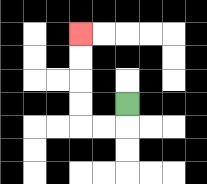{'start': '[5, 4]', 'end': '[3, 1]', 'path_directions': 'D,L,L,U,U,U,U', 'path_coordinates': '[[5, 4], [5, 5], [4, 5], [3, 5], [3, 4], [3, 3], [3, 2], [3, 1]]'}